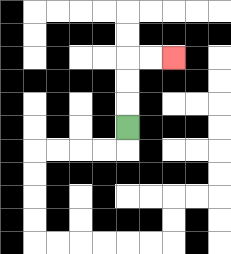{'start': '[5, 5]', 'end': '[7, 2]', 'path_directions': 'U,U,U,R,R', 'path_coordinates': '[[5, 5], [5, 4], [5, 3], [5, 2], [6, 2], [7, 2]]'}